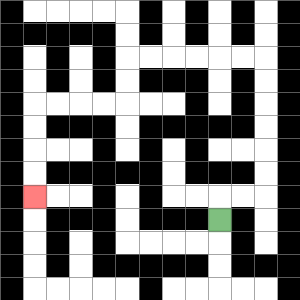{'start': '[9, 9]', 'end': '[1, 8]', 'path_directions': 'U,R,R,U,U,U,U,U,U,L,L,L,L,L,L,D,D,L,L,L,L,D,D,D,D', 'path_coordinates': '[[9, 9], [9, 8], [10, 8], [11, 8], [11, 7], [11, 6], [11, 5], [11, 4], [11, 3], [11, 2], [10, 2], [9, 2], [8, 2], [7, 2], [6, 2], [5, 2], [5, 3], [5, 4], [4, 4], [3, 4], [2, 4], [1, 4], [1, 5], [1, 6], [1, 7], [1, 8]]'}